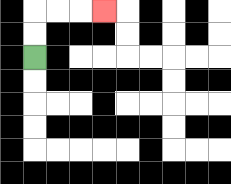{'start': '[1, 2]', 'end': '[4, 0]', 'path_directions': 'U,U,R,R,R', 'path_coordinates': '[[1, 2], [1, 1], [1, 0], [2, 0], [3, 0], [4, 0]]'}